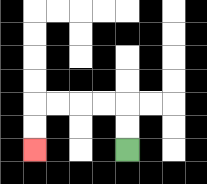{'start': '[5, 6]', 'end': '[1, 6]', 'path_directions': 'U,U,L,L,L,L,D,D', 'path_coordinates': '[[5, 6], [5, 5], [5, 4], [4, 4], [3, 4], [2, 4], [1, 4], [1, 5], [1, 6]]'}